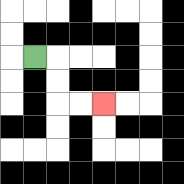{'start': '[1, 2]', 'end': '[4, 4]', 'path_directions': 'R,D,D,R,R', 'path_coordinates': '[[1, 2], [2, 2], [2, 3], [2, 4], [3, 4], [4, 4]]'}